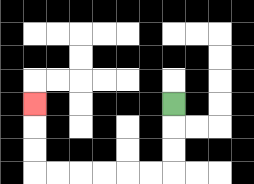{'start': '[7, 4]', 'end': '[1, 4]', 'path_directions': 'D,D,D,L,L,L,L,L,L,U,U,U', 'path_coordinates': '[[7, 4], [7, 5], [7, 6], [7, 7], [6, 7], [5, 7], [4, 7], [3, 7], [2, 7], [1, 7], [1, 6], [1, 5], [1, 4]]'}